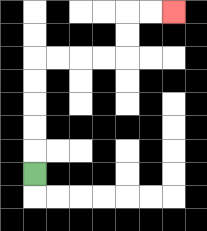{'start': '[1, 7]', 'end': '[7, 0]', 'path_directions': 'U,U,U,U,U,R,R,R,R,U,U,R,R', 'path_coordinates': '[[1, 7], [1, 6], [1, 5], [1, 4], [1, 3], [1, 2], [2, 2], [3, 2], [4, 2], [5, 2], [5, 1], [5, 0], [6, 0], [7, 0]]'}